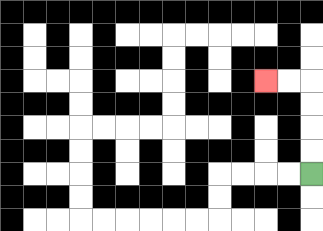{'start': '[13, 7]', 'end': '[11, 3]', 'path_directions': 'U,U,U,U,L,L', 'path_coordinates': '[[13, 7], [13, 6], [13, 5], [13, 4], [13, 3], [12, 3], [11, 3]]'}